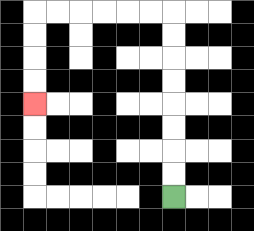{'start': '[7, 8]', 'end': '[1, 4]', 'path_directions': 'U,U,U,U,U,U,U,U,L,L,L,L,L,L,D,D,D,D', 'path_coordinates': '[[7, 8], [7, 7], [7, 6], [7, 5], [7, 4], [7, 3], [7, 2], [7, 1], [7, 0], [6, 0], [5, 0], [4, 0], [3, 0], [2, 0], [1, 0], [1, 1], [1, 2], [1, 3], [1, 4]]'}